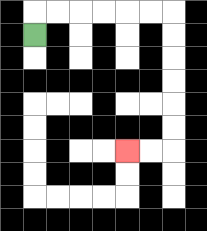{'start': '[1, 1]', 'end': '[5, 6]', 'path_directions': 'U,R,R,R,R,R,R,D,D,D,D,D,D,L,L', 'path_coordinates': '[[1, 1], [1, 0], [2, 0], [3, 0], [4, 0], [5, 0], [6, 0], [7, 0], [7, 1], [7, 2], [7, 3], [7, 4], [7, 5], [7, 6], [6, 6], [5, 6]]'}